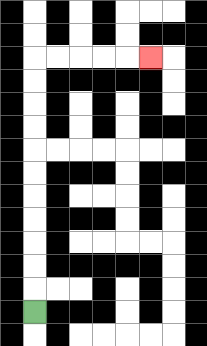{'start': '[1, 13]', 'end': '[6, 2]', 'path_directions': 'U,U,U,U,U,U,U,U,U,U,U,R,R,R,R,R', 'path_coordinates': '[[1, 13], [1, 12], [1, 11], [1, 10], [1, 9], [1, 8], [1, 7], [1, 6], [1, 5], [1, 4], [1, 3], [1, 2], [2, 2], [3, 2], [4, 2], [5, 2], [6, 2]]'}